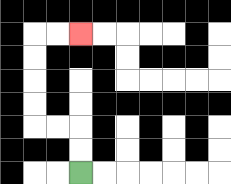{'start': '[3, 7]', 'end': '[3, 1]', 'path_directions': 'U,U,L,L,U,U,U,U,R,R', 'path_coordinates': '[[3, 7], [3, 6], [3, 5], [2, 5], [1, 5], [1, 4], [1, 3], [1, 2], [1, 1], [2, 1], [3, 1]]'}